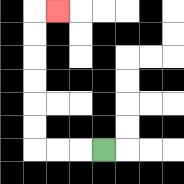{'start': '[4, 6]', 'end': '[2, 0]', 'path_directions': 'L,L,L,U,U,U,U,U,U,R', 'path_coordinates': '[[4, 6], [3, 6], [2, 6], [1, 6], [1, 5], [1, 4], [1, 3], [1, 2], [1, 1], [1, 0], [2, 0]]'}